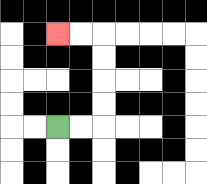{'start': '[2, 5]', 'end': '[2, 1]', 'path_directions': 'R,R,U,U,U,U,L,L', 'path_coordinates': '[[2, 5], [3, 5], [4, 5], [4, 4], [4, 3], [4, 2], [4, 1], [3, 1], [2, 1]]'}